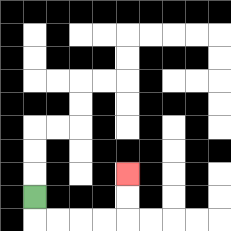{'start': '[1, 8]', 'end': '[5, 7]', 'path_directions': 'D,R,R,R,R,U,U', 'path_coordinates': '[[1, 8], [1, 9], [2, 9], [3, 9], [4, 9], [5, 9], [5, 8], [5, 7]]'}